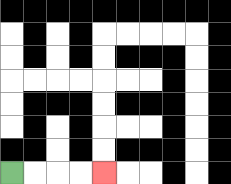{'start': '[0, 7]', 'end': '[4, 7]', 'path_directions': 'R,R,R,R', 'path_coordinates': '[[0, 7], [1, 7], [2, 7], [3, 7], [4, 7]]'}